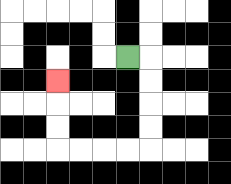{'start': '[5, 2]', 'end': '[2, 3]', 'path_directions': 'R,D,D,D,D,L,L,L,L,U,U,U', 'path_coordinates': '[[5, 2], [6, 2], [6, 3], [6, 4], [6, 5], [6, 6], [5, 6], [4, 6], [3, 6], [2, 6], [2, 5], [2, 4], [2, 3]]'}